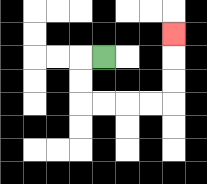{'start': '[4, 2]', 'end': '[7, 1]', 'path_directions': 'L,D,D,R,R,R,R,U,U,U', 'path_coordinates': '[[4, 2], [3, 2], [3, 3], [3, 4], [4, 4], [5, 4], [6, 4], [7, 4], [7, 3], [7, 2], [7, 1]]'}